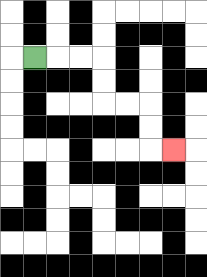{'start': '[1, 2]', 'end': '[7, 6]', 'path_directions': 'R,R,R,D,D,R,R,D,D,R', 'path_coordinates': '[[1, 2], [2, 2], [3, 2], [4, 2], [4, 3], [4, 4], [5, 4], [6, 4], [6, 5], [6, 6], [7, 6]]'}